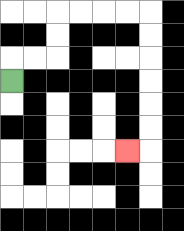{'start': '[0, 3]', 'end': '[5, 6]', 'path_directions': 'U,R,R,U,U,R,R,R,R,D,D,D,D,D,D,L', 'path_coordinates': '[[0, 3], [0, 2], [1, 2], [2, 2], [2, 1], [2, 0], [3, 0], [4, 0], [5, 0], [6, 0], [6, 1], [6, 2], [6, 3], [6, 4], [6, 5], [6, 6], [5, 6]]'}